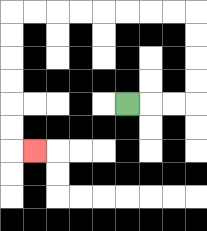{'start': '[5, 4]', 'end': '[1, 6]', 'path_directions': 'R,R,R,U,U,U,U,L,L,L,L,L,L,L,L,D,D,D,D,D,D,R', 'path_coordinates': '[[5, 4], [6, 4], [7, 4], [8, 4], [8, 3], [8, 2], [8, 1], [8, 0], [7, 0], [6, 0], [5, 0], [4, 0], [3, 0], [2, 0], [1, 0], [0, 0], [0, 1], [0, 2], [0, 3], [0, 4], [0, 5], [0, 6], [1, 6]]'}